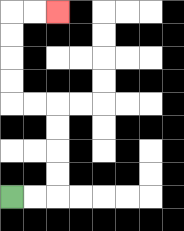{'start': '[0, 8]', 'end': '[2, 0]', 'path_directions': 'R,R,U,U,U,U,L,L,U,U,U,U,R,R', 'path_coordinates': '[[0, 8], [1, 8], [2, 8], [2, 7], [2, 6], [2, 5], [2, 4], [1, 4], [0, 4], [0, 3], [0, 2], [0, 1], [0, 0], [1, 0], [2, 0]]'}